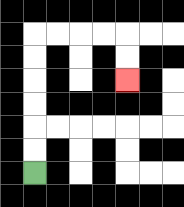{'start': '[1, 7]', 'end': '[5, 3]', 'path_directions': 'U,U,U,U,U,U,R,R,R,R,D,D', 'path_coordinates': '[[1, 7], [1, 6], [1, 5], [1, 4], [1, 3], [1, 2], [1, 1], [2, 1], [3, 1], [4, 1], [5, 1], [5, 2], [5, 3]]'}